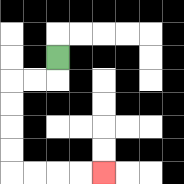{'start': '[2, 2]', 'end': '[4, 7]', 'path_directions': 'D,L,L,D,D,D,D,R,R,R,R', 'path_coordinates': '[[2, 2], [2, 3], [1, 3], [0, 3], [0, 4], [0, 5], [0, 6], [0, 7], [1, 7], [2, 7], [3, 7], [4, 7]]'}